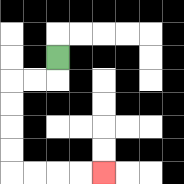{'start': '[2, 2]', 'end': '[4, 7]', 'path_directions': 'D,L,L,D,D,D,D,R,R,R,R', 'path_coordinates': '[[2, 2], [2, 3], [1, 3], [0, 3], [0, 4], [0, 5], [0, 6], [0, 7], [1, 7], [2, 7], [3, 7], [4, 7]]'}